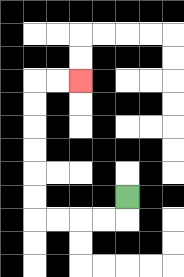{'start': '[5, 8]', 'end': '[3, 3]', 'path_directions': 'D,L,L,L,L,U,U,U,U,U,U,R,R', 'path_coordinates': '[[5, 8], [5, 9], [4, 9], [3, 9], [2, 9], [1, 9], [1, 8], [1, 7], [1, 6], [1, 5], [1, 4], [1, 3], [2, 3], [3, 3]]'}